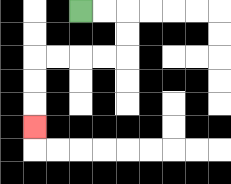{'start': '[3, 0]', 'end': '[1, 5]', 'path_directions': 'R,R,D,D,L,L,L,L,D,D,D', 'path_coordinates': '[[3, 0], [4, 0], [5, 0], [5, 1], [5, 2], [4, 2], [3, 2], [2, 2], [1, 2], [1, 3], [1, 4], [1, 5]]'}